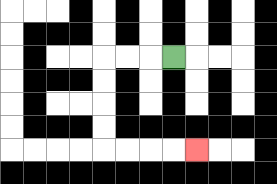{'start': '[7, 2]', 'end': '[8, 6]', 'path_directions': 'L,L,L,D,D,D,D,R,R,R,R', 'path_coordinates': '[[7, 2], [6, 2], [5, 2], [4, 2], [4, 3], [4, 4], [4, 5], [4, 6], [5, 6], [6, 6], [7, 6], [8, 6]]'}